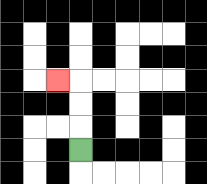{'start': '[3, 6]', 'end': '[2, 3]', 'path_directions': 'U,U,U,L', 'path_coordinates': '[[3, 6], [3, 5], [3, 4], [3, 3], [2, 3]]'}